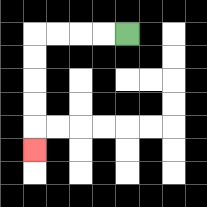{'start': '[5, 1]', 'end': '[1, 6]', 'path_directions': 'L,L,L,L,D,D,D,D,D', 'path_coordinates': '[[5, 1], [4, 1], [3, 1], [2, 1], [1, 1], [1, 2], [1, 3], [1, 4], [1, 5], [1, 6]]'}